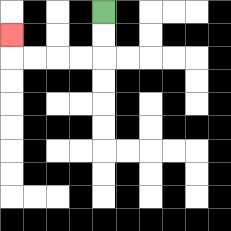{'start': '[4, 0]', 'end': '[0, 1]', 'path_directions': 'D,D,L,L,L,L,U', 'path_coordinates': '[[4, 0], [4, 1], [4, 2], [3, 2], [2, 2], [1, 2], [0, 2], [0, 1]]'}